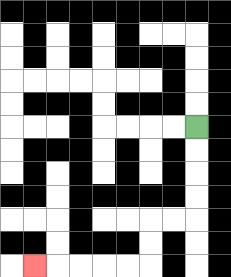{'start': '[8, 5]', 'end': '[1, 11]', 'path_directions': 'D,D,D,D,L,L,D,D,L,L,L,L,L', 'path_coordinates': '[[8, 5], [8, 6], [8, 7], [8, 8], [8, 9], [7, 9], [6, 9], [6, 10], [6, 11], [5, 11], [4, 11], [3, 11], [2, 11], [1, 11]]'}